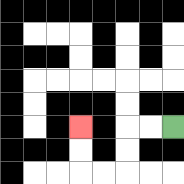{'start': '[7, 5]', 'end': '[3, 5]', 'path_directions': 'L,L,D,D,L,L,U,U', 'path_coordinates': '[[7, 5], [6, 5], [5, 5], [5, 6], [5, 7], [4, 7], [3, 7], [3, 6], [3, 5]]'}